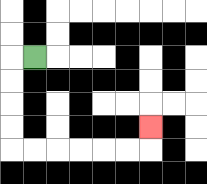{'start': '[1, 2]', 'end': '[6, 5]', 'path_directions': 'L,D,D,D,D,R,R,R,R,R,R,U', 'path_coordinates': '[[1, 2], [0, 2], [0, 3], [0, 4], [0, 5], [0, 6], [1, 6], [2, 6], [3, 6], [4, 6], [5, 6], [6, 6], [6, 5]]'}